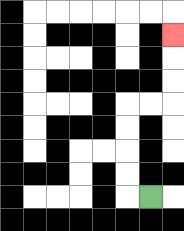{'start': '[6, 8]', 'end': '[7, 1]', 'path_directions': 'L,U,U,U,U,R,R,U,U,U', 'path_coordinates': '[[6, 8], [5, 8], [5, 7], [5, 6], [5, 5], [5, 4], [6, 4], [7, 4], [7, 3], [7, 2], [7, 1]]'}